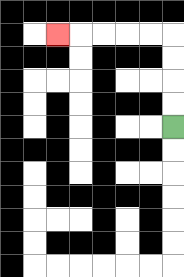{'start': '[7, 5]', 'end': '[2, 1]', 'path_directions': 'U,U,U,U,L,L,L,L,L', 'path_coordinates': '[[7, 5], [7, 4], [7, 3], [7, 2], [7, 1], [6, 1], [5, 1], [4, 1], [3, 1], [2, 1]]'}